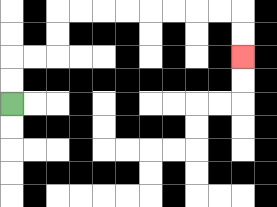{'start': '[0, 4]', 'end': '[10, 2]', 'path_directions': 'U,U,R,R,U,U,R,R,R,R,R,R,R,R,D,D', 'path_coordinates': '[[0, 4], [0, 3], [0, 2], [1, 2], [2, 2], [2, 1], [2, 0], [3, 0], [4, 0], [5, 0], [6, 0], [7, 0], [8, 0], [9, 0], [10, 0], [10, 1], [10, 2]]'}